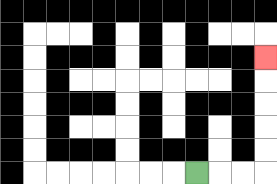{'start': '[8, 7]', 'end': '[11, 2]', 'path_directions': 'R,R,R,U,U,U,U,U', 'path_coordinates': '[[8, 7], [9, 7], [10, 7], [11, 7], [11, 6], [11, 5], [11, 4], [11, 3], [11, 2]]'}